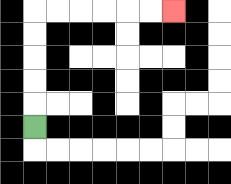{'start': '[1, 5]', 'end': '[7, 0]', 'path_directions': 'U,U,U,U,U,R,R,R,R,R,R', 'path_coordinates': '[[1, 5], [1, 4], [1, 3], [1, 2], [1, 1], [1, 0], [2, 0], [3, 0], [4, 0], [5, 0], [6, 0], [7, 0]]'}